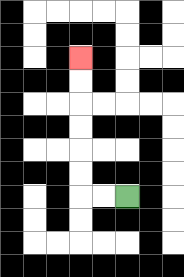{'start': '[5, 8]', 'end': '[3, 2]', 'path_directions': 'L,L,U,U,U,U,U,U', 'path_coordinates': '[[5, 8], [4, 8], [3, 8], [3, 7], [3, 6], [3, 5], [3, 4], [3, 3], [3, 2]]'}